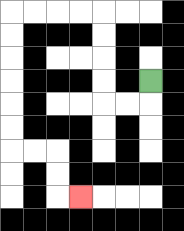{'start': '[6, 3]', 'end': '[3, 8]', 'path_directions': 'D,L,L,U,U,U,U,L,L,L,L,D,D,D,D,D,D,R,R,D,D,R', 'path_coordinates': '[[6, 3], [6, 4], [5, 4], [4, 4], [4, 3], [4, 2], [4, 1], [4, 0], [3, 0], [2, 0], [1, 0], [0, 0], [0, 1], [0, 2], [0, 3], [0, 4], [0, 5], [0, 6], [1, 6], [2, 6], [2, 7], [2, 8], [3, 8]]'}